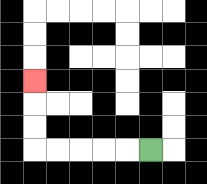{'start': '[6, 6]', 'end': '[1, 3]', 'path_directions': 'L,L,L,L,L,U,U,U', 'path_coordinates': '[[6, 6], [5, 6], [4, 6], [3, 6], [2, 6], [1, 6], [1, 5], [1, 4], [1, 3]]'}